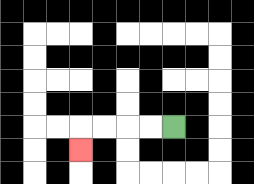{'start': '[7, 5]', 'end': '[3, 6]', 'path_directions': 'L,L,L,L,D', 'path_coordinates': '[[7, 5], [6, 5], [5, 5], [4, 5], [3, 5], [3, 6]]'}